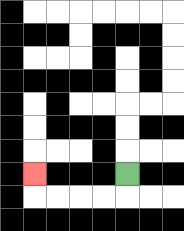{'start': '[5, 7]', 'end': '[1, 7]', 'path_directions': 'D,L,L,L,L,U', 'path_coordinates': '[[5, 7], [5, 8], [4, 8], [3, 8], [2, 8], [1, 8], [1, 7]]'}